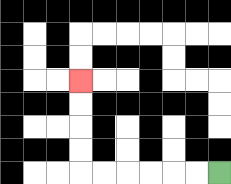{'start': '[9, 7]', 'end': '[3, 3]', 'path_directions': 'L,L,L,L,L,L,U,U,U,U', 'path_coordinates': '[[9, 7], [8, 7], [7, 7], [6, 7], [5, 7], [4, 7], [3, 7], [3, 6], [3, 5], [3, 4], [3, 3]]'}